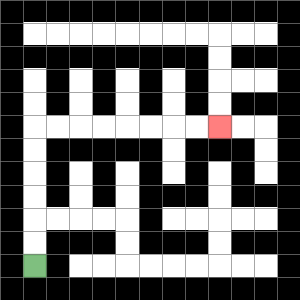{'start': '[1, 11]', 'end': '[9, 5]', 'path_directions': 'U,U,U,U,U,U,R,R,R,R,R,R,R,R', 'path_coordinates': '[[1, 11], [1, 10], [1, 9], [1, 8], [1, 7], [1, 6], [1, 5], [2, 5], [3, 5], [4, 5], [5, 5], [6, 5], [7, 5], [8, 5], [9, 5]]'}